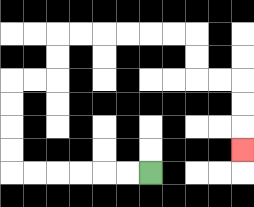{'start': '[6, 7]', 'end': '[10, 6]', 'path_directions': 'L,L,L,L,L,L,U,U,U,U,R,R,U,U,R,R,R,R,R,R,D,D,R,R,D,D,D', 'path_coordinates': '[[6, 7], [5, 7], [4, 7], [3, 7], [2, 7], [1, 7], [0, 7], [0, 6], [0, 5], [0, 4], [0, 3], [1, 3], [2, 3], [2, 2], [2, 1], [3, 1], [4, 1], [5, 1], [6, 1], [7, 1], [8, 1], [8, 2], [8, 3], [9, 3], [10, 3], [10, 4], [10, 5], [10, 6]]'}